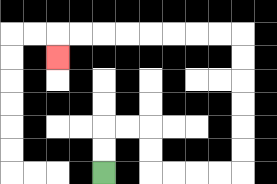{'start': '[4, 7]', 'end': '[2, 2]', 'path_directions': 'U,U,R,R,D,D,R,R,R,R,U,U,U,U,U,U,L,L,L,L,L,L,L,L,D', 'path_coordinates': '[[4, 7], [4, 6], [4, 5], [5, 5], [6, 5], [6, 6], [6, 7], [7, 7], [8, 7], [9, 7], [10, 7], [10, 6], [10, 5], [10, 4], [10, 3], [10, 2], [10, 1], [9, 1], [8, 1], [7, 1], [6, 1], [5, 1], [4, 1], [3, 1], [2, 1], [2, 2]]'}